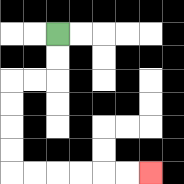{'start': '[2, 1]', 'end': '[6, 7]', 'path_directions': 'D,D,L,L,D,D,D,D,R,R,R,R,R,R', 'path_coordinates': '[[2, 1], [2, 2], [2, 3], [1, 3], [0, 3], [0, 4], [0, 5], [0, 6], [0, 7], [1, 7], [2, 7], [3, 7], [4, 7], [5, 7], [6, 7]]'}